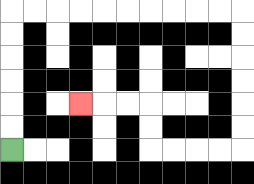{'start': '[0, 6]', 'end': '[3, 4]', 'path_directions': 'U,U,U,U,U,U,R,R,R,R,R,R,R,R,R,R,D,D,D,D,D,D,L,L,L,L,U,U,L,L,L', 'path_coordinates': '[[0, 6], [0, 5], [0, 4], [0, 3], [0, 2], [0, 1], [0, 0], [1, 0], [2, 0], [3, 0], [4, 0], [5, 0], [6, 0], [7, 0], [8, 0], [9, 0], [10, 0], [10, 1], [10, 2], [10, 3], [10, 4], [10, 5], [10, 6], [9, 6], [8, 6], [7, 6], [6, 6], [6, 5], [6, 4], [5, 4], [4, 4], [3, 4]]'}